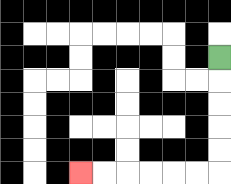{'start': '[9, 2]', 'end': '[3, 7]', 'path_directions': 'D,D,D,D,D,L,L,L,L,L,L', 'path_coordinates': '[[9, 2], [9, 3], [9, 4], [9, 5], [9, 6], [9, 7], [8, 7], [7, 7], [6, 7], [5, 7], [4, 7], [3, 7]]'}